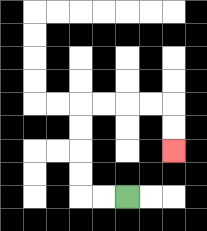{'start': '[5, 8]', 'end': '[7, 6]', 'path_directions': 'L,L,U,U,U,U,R,R,R,R,D,D', 'path_coordinates': '[[5, 8], [4, 8], [3, 8], [3, 7], [3, 6], [3, 5], [3, 4], [4, 4], [5, 4], [6, 4], [7, 4], [7, 5], [7, 6]]'}